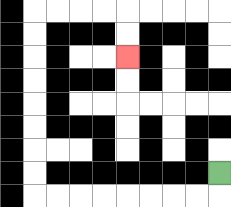{'start': '[9, 7]', 'end': '[5, 2]', 'path_directions': 'D,L,L,L,L,L,L,L,L,U,U,U,U,U,U,U,U,R,R,R,R,D,D', 'path_coordinates': '[[9, 7], [9, 8], [8, 8], [7, 8], [6, 8], [5, 8], [4, 8], [3, 8], [2, 8], [1, 8], [1, 7], [1, 6], [1, 5], [1, 4], [1, 3], [1, 2], [1, 1], [1, 0], [2, 0], [3, 0], [4, 0], [5, 0], [5, 1], [5, 2]]'}